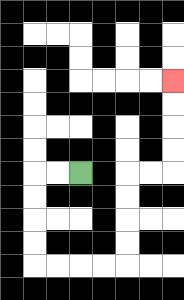{'start': '[3, 7]', 'end': '[7, 3]', 'path_directions': 'L,L,D,D,D,D,R,R,R,R,U,U,U,U,R,R,U,U,U,U', 'path_coordinates': '[[3, 7], [2, 7], [1, 7], [1, 8], [1, 9], [1, 10], [1, 11], [2, 11], [3, 11], [4, 11], [5, 11], [5, 10], [5, 9], [5, 8], [5, 7], [6, 7], [7, 7], [7, 6], [7, 5], [7, 4], [7, 3]]'}